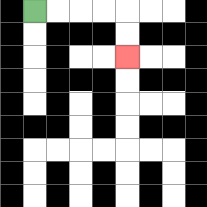{'start': '[1, 0]', 'end': '[5, 2]', 'path_directions': 'R,R,R,R,D,D', 'path_coordinates': '[[1, 0], [2, 0], [3, 0], [4, 0], [5, 0], [5, 1], [5, 2]]'}